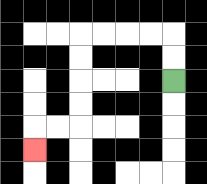{'start': '[7, 3]', 'end': '[1, 6]', 'path_directions': 'U,U,L,L,L,L,D,D,D,D,L,L,D', 'path_coordinates': '[[7, 3], [7, 2], [7, 1], [6, 1], [5, 1], [4, 1], [3, 1], [3, 2], [3, 3], [3, 4], [3, 5], [2, 5], [1, 5], [1, 6]]'}